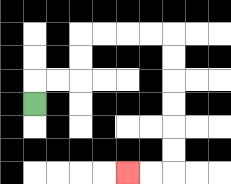{'start': '[1, 4]', 'end': '[5, 7]', 'path_directions': 'U,R,R,U,U,R,R,R,R,D,D,D,D,D,D,L,L', 'path_coordinates': '[[1, 4], [1, 3], [2, 3], [3, 3], [3, 2], [3, 1], [4, 1], [5, 1], [6, 1], [7, 1], [7, 2], [7, 3], [7, 4], [7, 5], [7, 6], [7, 7], [6, 7], [5, 7]]'}